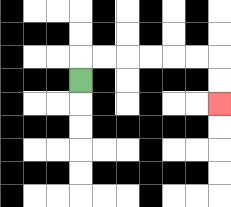{'start': '[3, 3]', 'end': '[9, 4]', 'path_directions': 'U,R,R,R,R,R,R,D,D', 'path_coordinates': '[[3, 3], [3, 2], [4, 2], [5, 2], [6, 2], [7, 2], [8, 2], [9, 2], [9, 3], [9, 4]]'}